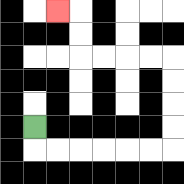{'start': '[1, 5]', 'end': '[2, 0]', 'path_directions': 'D,R,R,R,R,R,R,U,U,U,U,L,L,L,L,U,U,L', 'path_coordinates': '[[1, 5], [1, 6], [2, 6], [3, 6], [4, 6], [5, 6], [6, 6], [7, 6], [7, 5], [7, 4], [7, 3], [7, 2], [6, 2], [5, 2], [4, 2], [3, 2], [3, 1], [3, 0], [2, 0]]'}